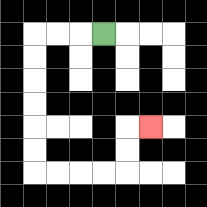{'start': '[4, 1]', 'end': '[6, 5]', 'path_directions': 'L,L,L,D,D,D,D,D,D,R,R,R,R,U,U,R', 'path_coordinates': '[[4, 1], [3, 1], [2, 1], [1, 1], [1, 2], [1, 3], [1, 4], [1, 5], [1, 6], [1, 7], [2, 7], [3, 7], [4, 7], [5, 7], [5, 6], [5, 5], [6, 5]]'}